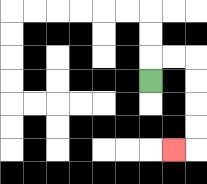{'start': '[6, 3]', 'end': '[7, 6]', 'path_directions': 'U,R,R,D,D,D,D,L', 'path_coordinates': '[[6, 3], [6, 2], [7, 2], [8, 2], [8, 3], [8, 4], [8, 5], [8, 6], [7, 6]]'}